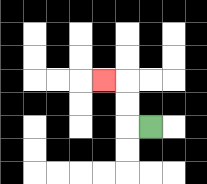{'start': '[6, 5]', 'end': '[4, 3]', 'path_directions': 'L,U,U,L', 'path_coordinates': '[[6, 5], [5, 5], [5, 4], [5, 3], [4, 3]]'}